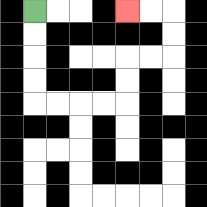{'start': '[1, 0]', 'end': '[5, 0]', 'path_directions': 'D,D,D,D,R,R,R,R,U,U,R,R,U,U,L,L', 'path_coordinates': '[[1, 0], [1, 1], [1, 2], [1, 3], [1, 4], [2, 4], [3, 4], [4, 4], [5, 4], [5, 3], [5, 2], [6, 2], [7, 2], [7, 1], [7, 0], [6, 0], [5, 0]]'}